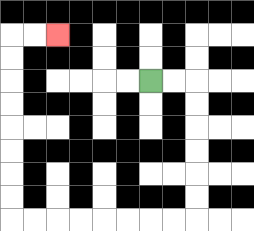{'start': '[6, 3]', 'end': '[2, 1]', 'path_directions': 'R,R,D,D,D,D,D,D,L,L,L,L,L,L,L,L,U,U,U,U,U,U,U,U,R,R', 'path_coordinates': '[[6, 3], [7, 3], [8, 3], [8, 4], [8, 5], [8, 6], [8, 7], [8, 8], [8, 9], [7, 9], [6, 9], [5, 9], [4, 9], [3, 9], [2, 9], [1, 9], [0, 9], [0, 8], [0, 7], [0, 6], [0, 5], [0, 4], [0, 3], [0, 2], [0, 1], [1, 1], [2, 1]]'}